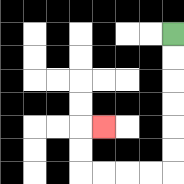{'start': '[7, 1]', 'end': '[4, 5]', 'path_directions': 'D,D,D,D,D,D,L,L,L,L,U,U,R', 'path_coordinates': '[[7, 1], [7, 2], [7, 3], [7, 4], [7, 5], [7, 6], [7, 7], [6, 7], [5, 7], [4, 7], [3, 7], [3, 6], [3, 5], [4, 5]]'}